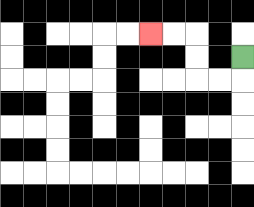{'start': '[10, 2]', 'end': '[6, 1]', 'path_directions': 'D,L,L,U,U,L,L', 'path_coordinates': '[[10, 2], [10, 3], [9, 3], [8, 3], [8, 2], [8, 1], [7, 1], [6, 1]]'}